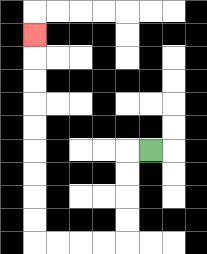{'start': '[6, 6]', 'end': '[1, 1]', 'path_directions': 'L,D,D,D,D,L,L,L,L,U,U,U,U,U,U,U,U,U', 'path_coordinates': '[[6, 6], [5, 6], [5, 7], [5, 8], [5, 9], [5, 10], [4, 10], [3, 10], [2, 10], [1, 10], [1, 9], [1, 8], [1, 7], [1, 6], [1, 5], [1, 4], [1, 3], [1, 2], [1, 1]]'}